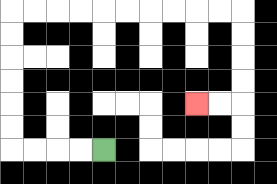{'start': '[4, 6]', 'end': '[8, 4]', 'path_directions': 'L,L,L,L,U,U,U,U,U,U,R,R,R,R,R,R,R,R,R,R,D,D,D,D,L,L', 'path_coordinates': '[[4, 6], [3, 6], [2, 6], [1, 6], [0, 6], [0, 5], [0, 4], [0, 3], [0, 2], [0, 1], [0, 0], [1, 0], [2, 0], [3, 0], [4, 0], [5, 0], [6, 0], [7, 0], [8, 0], [9, 0], [10, 0], [10, 1], [10, 2], [10, 3], [10, 4], [9, 4], [8, 4]]'}